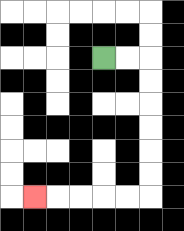{'start': '[4, 2]', 'end': '[1, 8]', 'path_directions': 'R,R,D,D,D,D,D,D,L,L,L,L,L', 'path_coordinates': '[[4, 2], [5, 2], [6, 2], [6, 3], [6, 4], [6, 5], [6, 6], [6, 7], [6, 8], [5, 8], [4, 8], [3, 8], [2, 8], [1, 8]]'}